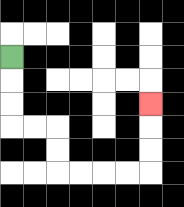{'start': '[0, 2]', 'end': '[6, 4]', 'path_directions': 'D,D,D,R,R,D,D,R,R,R,R,U,U,U', 'path_coordinates': '[[0, 2], [0, 3], [0, 4], [0, 5], [1, 5], [2, 5], [2, 6], [2, 7], [3, 7], [4, 7], [5, 7], [6, 7], [6, 6], [6, 5], [6, 4]]'}